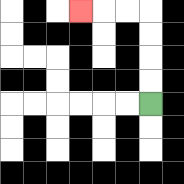{'start': '[6, 4]', 'end': '[3, 0]', 'path_directions': 'U,U,U,U,L,L,L', 'path_coordinates': '[[6, 4], [6, 3], [6, 2], [6, 1], [6, 0], [5, 0], [4, 0], [3, 0]]'}